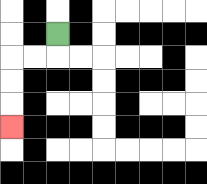{'start': '[2, 1]', 'end': '[0, 5]', 'path_directions': 'D,L,L,D,D,D', 'path_coordinates': '[[2, 1], [2, 2], [1, 2], [0, 2], [0, 3], [0, 4], [0, 5]]'}